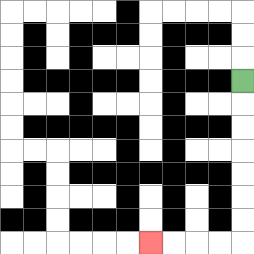{'start': '[10, 3]', 'end': '[6, 10]', 'path_directions': 'D,D,D,D,D,D,D,L,L,L,L', 'path_coordinates': '[[10, 3], [10, 4], [10, 5], [10, 6], [10, 7], [10, 8], [10, 9], [10, 10], [9, 10], [8, 10], [7, 10], [6, 10]]'}